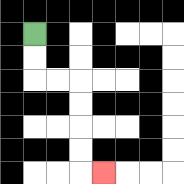{'start': '[1, 1]', 'end': '[4, 7]', 'path_directions': 'D,D,R,R,D,D,D,D,R', 'path_coordinates': '[[1, 1], [1, 2], [1, 3], [2, 3], [3, 3], [3, 4], [3, 5], [3, 6], [3, 7], [4, 7]]'}